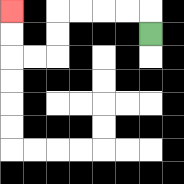{'start': '[6, 1]', 'end': '[0, 0]', 'path_directions': 'U,L,L,L,L,D,D,L,L,U,U', 'path_coordinates': '[[6, 1], [6, 0], [5, 0], [4, 0], [3, 0], [2, 0], [2, 1], [2, 2], [1, 2], [0, 2], [0, 1], [0, 0]]'}